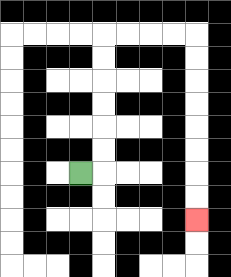{'start': '[3, 7]', 'end': '[8, 9]', 'path_directions': 'R,U,U,U,U,U,U,R,R,R,R,D,D,D,D,D,D,D,D', 'path_coordinates': '[[3, 7], [4, 7], [4, 6], [4, 5], [4, 4], [4, 3], [4, 2], [4, 1], [5, 1], [6, 1], [7, 1], [8, 1], [8, 2], [8, 3], [8, 4], [8, 5], [8, 6], [8, 7], [8, 8], [8, 9]]'}